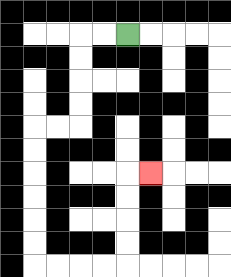{'start': '[5, 1]', 'end': '[6, 7]', 'path_directions': 'L,L,D,D,D,D,L,L,D,D,D,D,D,D,R,R,R,R,U,U,U,U,R', 'path_coordinates': '[[5, 1], [4, 1], [3, 1], [3, 2], [3, 3], [3, 4], [3, 5], [2, 5], [1, 5], [1, 6], [1, 7], [1, 8], [1, 9], [1, 10], [1, 11], [2, 11], [3, 11], [4, 11], [5, 11], [5, 10], [5, 9], [5, 8], [5, 7], [6, 7]]'}